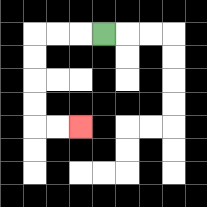{'start': '[4, 1]', 'end': '[3, 5]', 'path_directions': 'L,L,L,D,D,D,D,R,R', 'path_coordinates': '[[4, 1], [3, 1], [2, 1], [1, 1], [1, 2], [1, 3], [1, 4], [1, 5], [2, 5], [3, 5]]'}